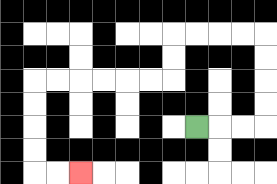{'start': '[8, 5]', 'end': '[3, 7]', 'path_directions': 'R,R,R,U,U,U,U,L,L,L,L,D,D,L,L,L,L,L,L,D,D,D,D,R,R', 'path_coordinates': '[[8, 5], [9, 5], [10, 5], [11, 5], [11, 4], [11, 3], [11, 2], [11, 1], [10, 1], [9, 1], [8, 1], [7, 1], [7, 2], [7, 3], [6, 3], [5, 3], [4, 3], [3, 3], [2, 3], [1, 3], [1, 4], [1, 5], [1, 6], [1, 7], [2, 7], [3, 7]]'}